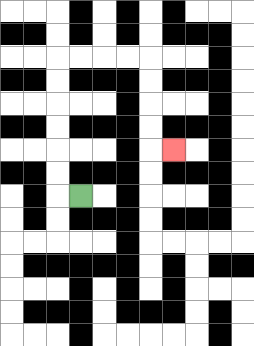{'start': '[3, 8]', 'end': '[7, 6]', 'path_directions': 'L,U,U,U,U,U,U,R,R,R,R,D,D,D,D,R', 'path_coordinates': '[[3, 8], [2, 8], [2, 7], [2, 6], [2, 5], [2, 4], [2, 3], [2, 2], [3, 2], [4, 2], [5, 2], [6, 2], [6, 3], [6, 4], [6, 5], [6, 6], [7, 6]]'}